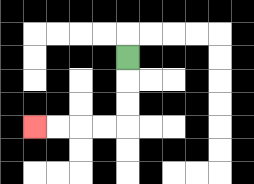{'start': '[5, 2]', 'end': '[1, 5]', 'path_directions': 'D,D,D,L,L,L,L', 'path_coordinates': '[[5, 2], [5, 3], [5, 4], [5, 5], [4, 5], [3, 5], [2, 5], [1, 5]]'}